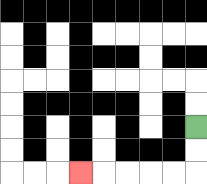{'start': '[8, 5]', 'end': '[3, 7]', 'path_directions': 'D,D,L,L,L,L,L', 'path_coordinates': '[[8, 5], [8, 6], [8, 7], [7, 7], [6, 7], [5, 7], [4, 7], [3, 7]]'}